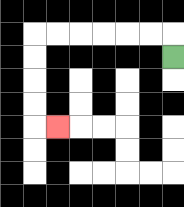{'start': '[7, 2]', 'end': '[2, 5]', 'path_directions': 'U,L,L,L,L,L,L,D,D,D,D,R', 'path_coordinates': '[[7, 2], [7, 1], [6, 1], [5, 1], [4, 1], [3, 1], [2, 1], [1, 1], [1, 2], [1, 3], [1, 4], [1, 5], [2, 5]]'}